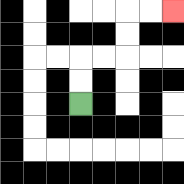{'start': '[3, 4]', 'end': '[7, 0]', 'path_directions': 'U,U,R,R,U,U,R,R', 'path_coordinates': '[[3, 4], [3, 3], [3, 2], [4, 2], [5, 2], [5, 1], [5, 0], [6, 0], [7, 0]]'}